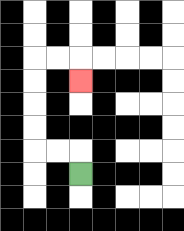{'start': '[3, 7]', 'end': '[3, 3]', 'path_directions': 'U,L,L,U,U,U,U,R,R,D', 'path_coordinates': '[[3, 7], [3, 6], [2, 6], [1, 6], [1, 5], [1, 4], [1, 3], [1, 2], [2, 2], [3, 2], [3, 3]]'}